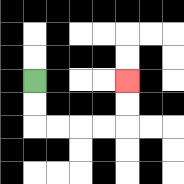{'start': '[1, 3]', 'end': '[5, 3]', 'path_directions': 'D,D,R,R,R,R,U,U', 'path_coordinates': '[[1, 3], [1, 4], [1, 5], [2, 5], [3, 5], [4, 5], [5, 5], [5, 4], [5, 3]]'}